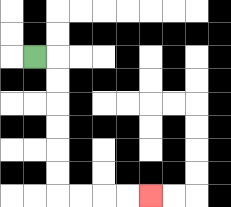{'start': '[1, 2]', 'end': '[6, 8]', 'path_directions': 'R,D,D,D,D,D,D,R,R,R,R', 'path_coordinates': '[[1, 2], [2, 2], [2, 3], [2, 4], [2, 5], [2, 6], [2, 7], [2, 8], [3, 8], [4, 8], [5, 8], [6, 8]]'}